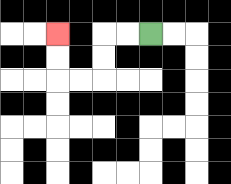{'start': '[6, 1]', 'end': '[2, 1]', 'path_directions': 'L,L,D,D,L,L,U,U', 'path_coordinates': '[[6, 1], [5, 1], [4, 1], [4, 2], [4, 3], [3, 3], [2, 3], [2, 2], [2, 1]]'}